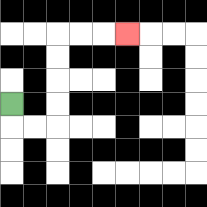{'start': '[0, 4]', 'end': '[5, 1]', 'path_directions': 'D,R,R,U,U,U,U,R,R,R', 'path_coordinates': '[[0, 4], [0, 5], [1, 5], [2, 5], [2, 4], [2, 3], [2, 2], [2, 1], [3, 1], [4, 1], [5, 1]]'}